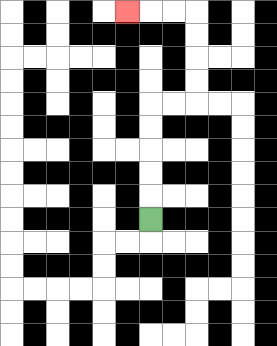{'start': '[6, 9]', 'end': '[5, 0]', 'path_directions': 'U,U,U,U,U,R,R,U,U,U,U,L,L,L', 'path_coordinates': '[[6, 9], [6, 8], [6, 7], [6, 6], [6, 5], [6, 4], [7, 4], [8, 4], [8, 3], [8, 2], [8, 1], [8, 0], [7, 0], [6, 0], [5, 0]]'}